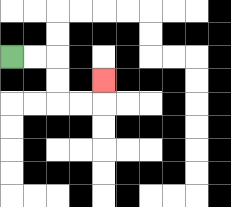{'start': '[0, 2]', 'end': '[4, 3]', 'path_directions': 'R,R,D,D,R,R,U', 'path_coordinates': '[[0, 2], [1, 2], [2, 2], [2, 3], [2, 4], [3, 4], [4, 4], [4, 3]]'}